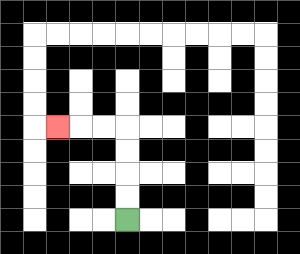{'start': '[5, 9]', 'end': '[2, 5]', 'path_directions': 'U,U,U,U,L,L,L', 'path_coordinates': '[[5, 9], [5, 8], [5, 7], [5, 6], [5, 5], [4, 5], [3, 5], [2, 5]]'}